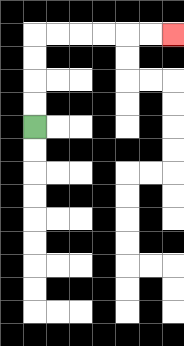{'start': '[1, 5]', 'end': '[7, 1]', 'path_directions': 'U,U,U,U,R,R,R,R,R,R', 'path_coordinates': '[[1, 5], [1, 4], [1, 3], [1, 2], [1, 1], [2, 1], [3, 1], [4, 1], [5, 1], [6, 1], [7, 1]]'}